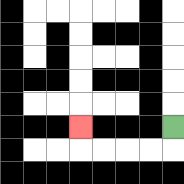{'start': '[7, 5]', 'end': '[3, 5]', 'path_directions': 'D,L,L,L,L,U', 'path_coordinates': '[[7, 5], [7, 6], [6, 6], [5, 6], [4, 6], [3, 6], [3, 5]]'}